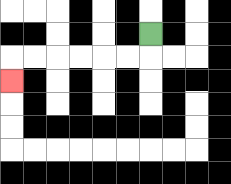{'start': '[6, 1]', 'end': '[0, 3]', 'path_directions': 'D,L,L,L,L,L,L,D', 'path_coordinates': '[[6, 1], [6, 2], [5, 2], [4, 2], [3, 2], [2, 2], [1, 2], [0, 2], [0, 3]]'}